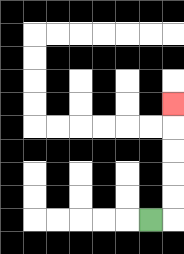{'start': '[6, 9]', 'end': '[7, 4]', 'path_directions': 'R,U,U,U,U,U', 'path_coordinates': '[[6, 9], [7, 9], [7, 8], [7, 7], [7, 6], [7, 5], [7, 4]]'}